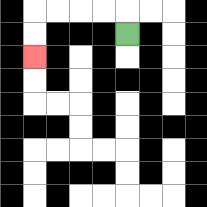{'start': '[5, 1]', 'end': '[1, 2]', 'path_directions': 'U,L,L,L,L,D,D', 'path_coordinates': '[[5, 1], [5, 0], [4, 0], [3, 0], [2, 0], [1, 0], [1, 1], [1, 2]]'}